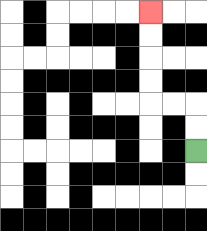{'start': '[8, 6]', 'end': '[6, 0]', 'path_directions': 'U,U,L,L,U,U,U,U', 'path_coordinates': '[[8, 6], [8, 5], [8, 4], [7, 4], [6, 4], [6, 3], [6, 2], [6, 1], [6, 0]]'}